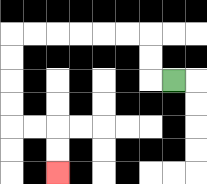{'start': '[7, 3]', 'end': '[2, 7]', 'path_directions': 'L,U,U,L,L,L,L,L,L,D,D,D,D,R,R,D,D', 'path_coordinates': '[[7, 3], [6, 3], [6, 2], [6, 1], [5, 1], [4, 1], [3, 1], [2, 1], [1, 1], [0, 1], [0, 2], [0, 3], [0, 4], [0, 5], [1, 5], [2, 5], [2, 6], [2, 7]]'}